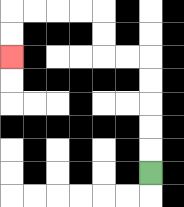{'start': '[6, 7]', 'end': '[0, 2]', 'path_directions': 'U,U,U,U,U,L,L,U,U,L,L,L,L,D,D', 'path_coordinates': '[[6, 7], [6, 6], [6, 5], [6, 4], [6, 3], [6, 2], [5, 2], [4, 2], [4, 1], [4, 0], [3, 0], [2, 0], [1, 0], [0, 0], [0, 1], [0, 2]]'}